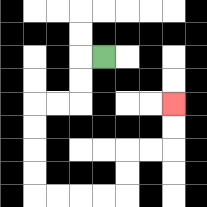{'start': '[4, 2]', 'end': '[7, 4]', 'path_directions': 'L,D,D,L,L,D,D,D,D,R,R,R,R,U,U,R,R,U,U', 'path_coordinates': '[[4, 2], [3, 2], [3, 3], [3, 4], [2, 4], [1, 4], [1, 5], [1, 6], [1, 7], [1, 8], [2, 8], [3, 8], [4, 8], [5, 8], [5, 7], [5, 6], [6, 6], [7, 6], [7, 5], [7, 4]]'}